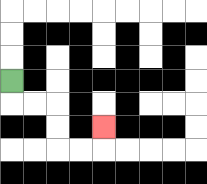{'start': '[0, 3]', 'end': '[4, 5]', 'path_directions': 'D,R,R,D,D,R,R,U', 'path_coordinates': '[[0, 3], [0, 4], [1, 4], [2, 4], [2, 5], [2, 6], [3, 6], [4, 6], [4, 5]]'}